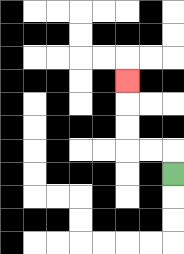{'start': '[7, 7]', 'end': '[5, 3]', 'path_directions': 'U,L,L,U,U,U', 'path_coordinates': '[[7, 7], [7, 6], [6, 6], [5, 6], [5, 5], [5, 4], [5, 3]]'}